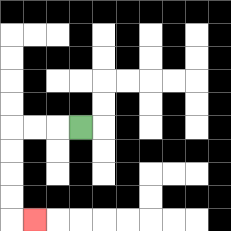{'start': '[3, 5]', 'end': '[1, 9]', 'path_directions': 'L,L,L,D,D,D,D,R', 'path_coordinates': '[[3, 5], [2, 5], [1, 5], [0, 5], [0, 6], [0, 7], [0, 8], [0, 9], [1, 9]]'}